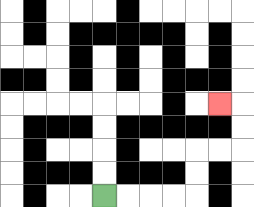{'start': '[4, 8]', 'end': '[9, 4]', 'path_directions': 'R,R,R,R,U,U,R,R,U,U,L', 'path_coordinates': '[[4, 8], [5, 8], [6, 8], [7, 8], [8, 8], [8, 7], [8, 6], [9, 6], [10, 6], [10, 5], [10, 4], [9, 4]]'}